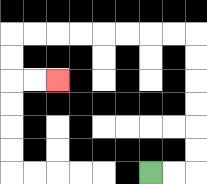{'start': '[6, 7]', 'end': '[2, 3]', 'path_directions': 'R,R,U,U,U,U,U,U,L,L,L,L,L,L,L,L,D,D,R,R', 'path_coordinates': '[[6, 7], [7, 7], [8, 7], [8, 6], [8, 5], [8, 4], [8, 3], [8, 2], [8, 1], [7, 1], [6, 1], [5, 1], [4, 1], [3, 1], [2, 1], [1, 1], [0, 1], [0, 2], [0, 3], [1, 3], [2, 3]]'}